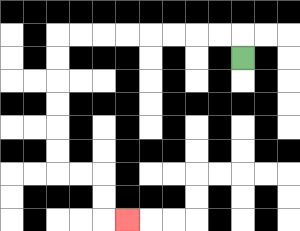{'start': '[10, 2]', 'end': '[5, 9]', 'path_directions': 'U,L,L,L,L,L,L,L,L,D,D,D,D,D,D,R,R,D,D,R', 'path_coordinates': '[[10, 2], [10, 1], [9, 1], [8, 1], [7, 1], [6, 1], [5, 1], [4, 1], [3, 1], [2, 1], [2, 2], [2, 3], [2, 4], [2, 5], [2, 6], [2, 7], [3, 7], [4, 7], [4, 8], [4, 9], [5, 9]]'}